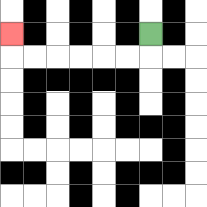{'start': '[6, 1]', 'end': '[0, 1]', 'path_directions': 'D,L,L,L,L,L,L,U', 'path_coordinates': '[[6, 1], [6, 2], [5, 2], [4, 2], [3, 2], [2, 2], [1, 2], [0, 2], [0, 1]]'}